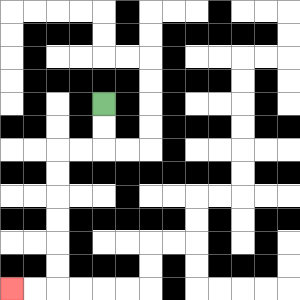{'start': '[4, 4]', 'end': '[0, 12]', 'path_directions': 'D,D,L,L,D,D,D,D,D,D,L,L', 'path_coordinates': '[[4, 4], [4, 5], [4, 6], [3, 6], [2, 6], [2, 7], [2, 8], [2, 9], [2, 10], [2, 11], [2, 12], [1, 12], [0, 12]]'}